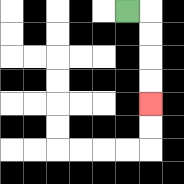{'start': '[5, 0]', 'end': '[6, 4]', 'path_directions': 'R,D,D,D,D', 'path_coordinates': '[[5, 0], [6, 0], [6, 1], [6, 2], [6, 3], [6, 4]]'}